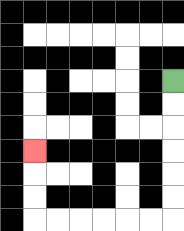{'start': '[7, 3]', 'end': '[1, 6]', 'path_directions': 'D,D,D,D,D,D,L,L,L,L,L,L,U,U,U', 'path_coordinates': '[[7, 3], [7, 4], [7, 5], [7, 6], [7, 7], [7, 8], [7, 9], [6, 9], [5, 9], [4, 9], [3, 9], [2, 9], [1, 9], [1, 8], [1, 7], [1, 6]]'}